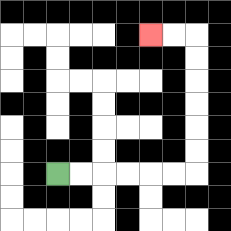{'start': '[2, 7]', 'end': '[6, 1]', 'path_directions': 'R,R,R,R,R,R,U,U,U,U,U,U,L,L', 'path_coordinates': '[[2, 7], [3, 7], [4, 7], [5, 7], [6, 7], [7, 7], [8, 7], [8, 6], [8, 5], [8, 4], [8, 3], [8, 2], [8, 1], [7, 1], [6, 1]]'}